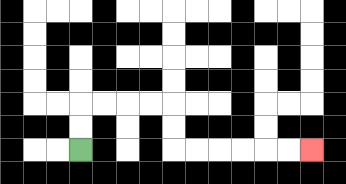{'start': '[3, 6]', 'end': '[13, 6]', 'path_directions': 'U,U,R,R,R,R,D,D,R,R,R,R,R,R', 'path_coordinates': '[[3, 6], [3, 5], [3, 4], [4, 4], [5, 4], [6, 4], [7, 4], [7, 5], [7, 6], [8, 6], [9, 6], [10, 6], [11, 6], [12, 6], [13, 6]]'}